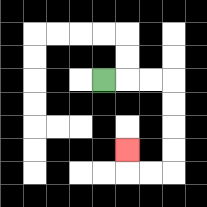{'start': '[4, 3]', 'end': '[5, 6]', 'path_directions': 'R,R,R,D,D,D,D,L,L,U', 'path_coordinates': '[[4, 3], [5, 3], [6, 3], [7, 3], [7, 4], [7, 5], [7, 6], [7, 7], [6, 7], [5, 7], [5, 6]]'}